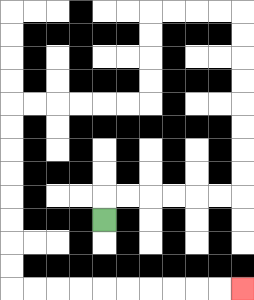{'start': '[4, 9]', 'end': '[10, 12]', 'path_directions': 'U,R,R,R,R,R,R,U,U,U,U,U,U,U,U,L,L,L,L,D,D,D,D,L,L,L,L,L,L,D,D,D,D,D,D,D,D,R,R,R,R,R,R,R,R,R,R', 'path_coordinates': '[[4, 9], [4, 8], [5, 8], [6, 8], [7, 8], [8, 8], [9, 8], [10, 8], [10, 7], [10, 6], [10, 5], [10, 4], [10, 3], [10, 2], [10, 1], [10, 0], [9, 0], [8, 0], [7, 0], [6, 0], [6, 1], [6, 2], [6, 3], [6, 4], [5, 4], [4, 4], [3, 4], [2, 4], [1, 4], [0, 4], [0, 5], [0, 6], [0, 7], [0, 8], [0, 9], [0, 10], [0, 11], [0, 12], [1, 12], [2, 12], [3, 12], [4, 12], [5, 12], [6, 12], [7, 12], [8, 12], [9, 12], [10, 12]]'}